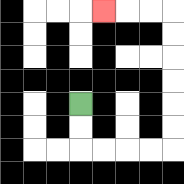{'start': '[3, 4]', 'end': '[4, 0]', 'path_directions': 'D,D,R,R,R,R,U,U,U,U,U,U,L,L,L', 'path_coordinates': '[[3, 4], [3, 5], [3, 6], [4, 6], [5, 6], [6, 6], [7, 6], [7, 5], [7, 4], [7, 3], [7, 2], [7, 1], [7, 0], [6, 0], [5, 0], [4, 0]]'}